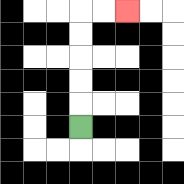{'start': '[3, 5]', 'end': '[5, 0]', 'path_directions': 'U,U,U,U,U,R,R', 'path_coordinates': '[[3, 5], [3, 4], [3, 3], [3, 2], [3, 1], [3, 0], [4, 0], [5, 0]]'}